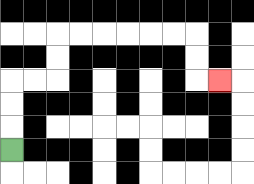{'start': '[0, 6]', 'end': '[9, 3]', 'path_directions': 'U,U,U,R,R,U,U,R,R,R,R,R,R,D,D,R', 'path_coordinates': '[[0, 6], [0, 5], [0, 4], [0, 3], [1, 3], [2, 3], [2, 2], [2, 1], [3, 1], [4, 1], [5, 1], [6, 1], [7, 1], [8, 1], [8, 2], [8, 3], [9, 3]]'}